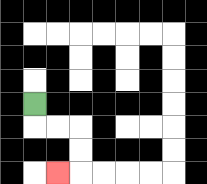{'start': '[1, 4]', 'end': '[2, 7]', 'path_directions': 'D,R,R,D,D,L', 'path_coordinates': '[[1, 4], [1, 5], [2, 5], [3, 5], [3, 6], [3, 7], [2, 7]]'}